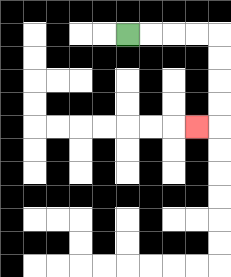{'start': '[5, 1]', 'end': '[8, 5]', 'path_directions': 'R,R,R,R,D,D,D,D,L', 'path_coordinates': '[[5, 1], [6, 1], [7, 1], [8, 1], [9, 1], [9, 2], [9, 3], [9, 4], [9, 5], [8, 5]]'}